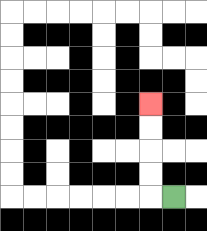{'start': '[7, 8]', 'end': '[6, 4]', 'path_directions': 'L,U,U,U,U', 'path_coordinates': '[[7, 8], [6, 8], [6, 7], [6, 6], [6, 5], [6, 4]]'}